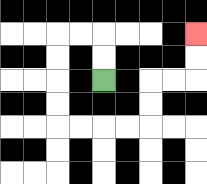{'start': '[4, 3]', 'end': '[8, 1]', 'path_directions': 'U,U,L,L,D,D,D,D,R,R,R,R,U,U,R,R,U,U', 'path_coordinates': '[[4, 3], [4, 2], [4, 1], [3, 1], [2, 1], [2, 2], [2, 3], [2, 4], [2, 5], [3, 5], [4, 5], [5, 5], [6, 5], [6, 4], [6, 3], [7, 3], [8, 3], [8, 2], [8, 1]]'}